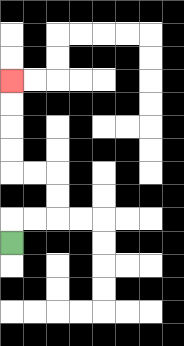{'start': '[0, 10]', 'end': '[0, 3]', 'path_directions': 'U,R,R,U,U,L,L,U,U,U,U', 'path_coordinates': '[[0, 10], [0, 9], [1, 9], [2, 9], [2, 8], [2, 7], [1, 7], [0, 7], [0, 6], [0, 5], [0, 4], [0, 3]]'}